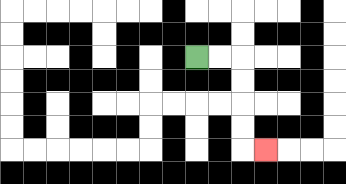{'start': '[8, 2]', 'end': '[11, 6]', 'path_directions': 'R,R,D,D,D,D,R', 'path_coordinates': '[[8, 2], [9, 2], [10, 2], [10, 3], [10, 4], [10, 5], [10, 6], [11, 6]]'}